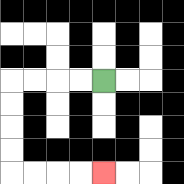{'start': '[4, 3]', 'end': '[4, 7]', 'path_directions': 'L,L,L,L,D,D,D,D,R,R,R,R', 'path_coordinates': '[[4, 3], [3, 3], [2, 3], [1, 3], [0, 3], [0, 4], [0, 5], [0, 6], [0, 7], [1, 7], [2, 7], [3, 7], [4, 7]]'}